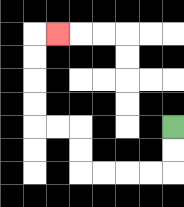{'start': '[7, 5]', 'end': '[2, 1]', 'path_directions': 'D,D,L,L,L,L,U,U,L,L,U,U,U,U,R', 'path_coordinates': '[[7, 5], [7, 6], [7, 7], [6, 7], [5, 7], [4, 7], [3, 7], [3, 6], [3, 5], [2, 5], [1, 5], [1, 4], [1, 3], [1, 2], [1, 1], [2, 1]]'}